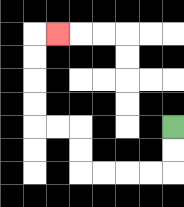{'start': '[7, 5]', 'end': '[2, 1]', 'path_directions': 'D,D,L,L,L,L,U,U,L,L,U,U,U,U,R', 'path_coordinates': '[[7, 5], [7, 6], [7, 7], [6, 7], [5, 7], [4, 7], [3, 7], [3, 6], [3, 5], [2, 5], [1, 5], [1, 4], [1, 3], [1, 2], [1, 1], [2, 1]]'}